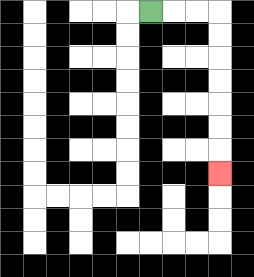{'start': '[6, 0]', 'end': '[9, 7]', 'path_directions': 'R,R,R,D,D,D,D,D,D,D', 'path_coordinates': '[[6, 0], [7, 0], [8, 0], [9, 0], [9, 1], [9, 2], [9, 3], [9, 4], [9, 5], [9, 6], [9, 7]]'}